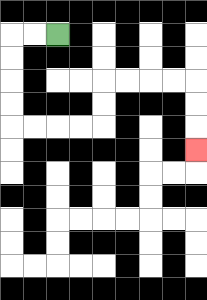{'start': '[2, 1]', 'end': '[8, 6]', 'path_directions': 'L,L,D,D,D,D,R,R,R,R,U,U,R,R,R,R,D,D,D', 'path_coordinates': '[[2, 1], [1, 1], [0, 1], [0, 2], [0, 3], [0, 4], [0, 5], [1, 5], [2, 5], [3, 5], [4, 5], [4, 4], [4, 3], [5, 3], [6, 3], [7, 3], [8, 3], [8, 4], [8, 5], [8, 6]]'}